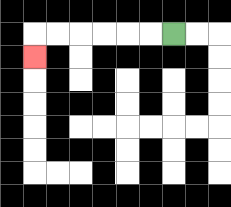{'start': '[7, 1]', 'end': '[1, 2]', 'path_directions': 'L,L,L,L,L,L,D', 'path_coordinates': '[[7, 1], [6, 1], [5, 1], [4, 1], [3, 1], [2, 1], [1, 1], [1, 2]]'}